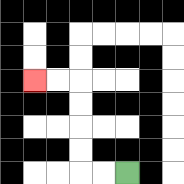{'start': '[5, 7]', 'end': '[1, 3]', 'path_directions': 'L,L,U,U,U,U,L,L', 'path_coordinates': '[[5, 7], [4, 7], [3, 7], [3, 6], [3, 5], [3, 4], [3, 3], [2, 3], [1, 3]]'}